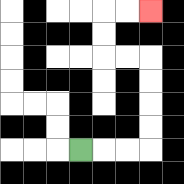{'start': '[3, 6]', 'end': '[6, 0]', 'path_directions': 'R,R,R,U,U,U,U,L,L,U,U,R,R', 'path_coordinates': '[[3, 6], [4, 6], [5, 6], [6, 6], [6, 5], [6, 4], [6, 3], [6, 2], [5, 2], [4, 2], [4, 1], [4, 0], [5, 0], [6, 0]]'}